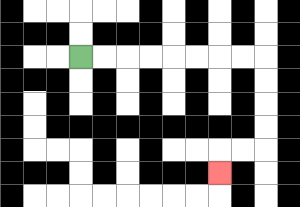{'start': '[3, 2]', 'end': '[9, 7]', 'path_directions': 'R,R,R,R,R,R,R,R,D,D,D,D,L,L,D', 'path_coordinates': '[[3, 2], [4, 2], [5, 2], [6, 2], [7, 2], [8, 2], [9, 2], [10, 2], [11, 2], [11, 3], [11, 4], [11, 5], [11, 6], [10, 6], [9, 6], [9, 7]]'}